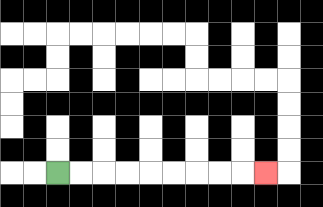{'start': '[2, 7]', 'end': '[11, 7]', 'path_directions': 'R,R,R,R,R,R,R,R,R', 'path_coordinates': '[[2, 7], [3, 7], [4, 7], [5, 7], [6, 7], [7, 7], [8, 7], [9, 7], [10, 7], [11, 7]]'}